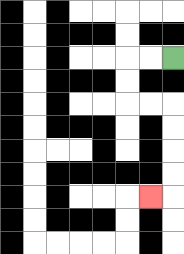{'start': '[7, 2]', 'end': '[6, 8]', 'path_directions': 'L,L,D,D,R,R,D,D,D,D,L', 'path_coordinates': '[[7, 2], [6, 2], [5, 2], [5, 3], [5, 4], [6, 4], [7, 4], [7, 5], [7, 6], [7, 7], [7, 8], [6, 8]]'}